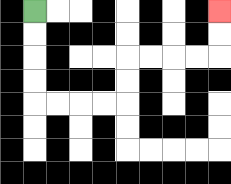{'start': '[1, 0]', 'end': '[9, 0]', 'path_directions': 'D,D,D,D,R,R,R,R,U,U,R,R,R,R,U,U', 'path_coordinates': '[[1, 0], [1, 1], [1, 2], [1, 3], [1, 4], [2, 4], [3, 4], [4, 4], [5, 4], [5, 3], [5, 2], [6, 2], [7, 2], [8, 2], [9, 2], [9, 1], [9, 0]]'}